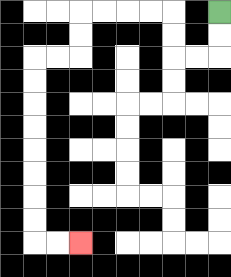{'start': '[9, 0]', 'end': '[3, 10]', 'path_directions': 'D,D,L,L,U,U,L,L,L,L,D,D,L,L,D,D,D,D,D,D,D,D,R,R', 'path_coordinates': '[[9, 0], [9, 1], [9, 2], [8, 2], [7, 2], [7, 1], [7, 0], [6, 0], [5, 0], [4, 0], [3, 0], [3, 1], [3, 2], [2, 2], [1, 2], [1, 3], [1, 4], [1, 5], [1, 6], [1, 7], [1, 8], [1, 9], [1, 10], [2, 10], [3, 10]]'}